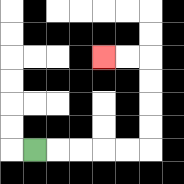{'start': '[1, 6]', 'end': '[4, 2]', 'path_directions': 'R,R,R,R,R,U,U,U,U,L,L', 'path_coordinates': '[[1, 6], [2, 6], [3, 6], [4, 6], [5, 6], [6, 6], [6, 5], [6, 4], [6, 3], [6, 2], [5, 2], [4, 2]]'}